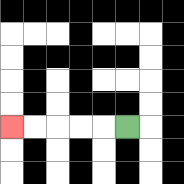{'start': '[5, 5]', 'end': '[0, 5]', 'path_directions': 'L,L,L,L,L', 'path_coordinates': '[[5, 5], [4, 5], [3, 5], [2, 5], [1, 5], [0, 5]]'}